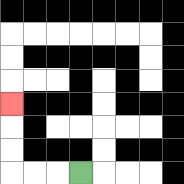{'start': '[3, 7]', 'end': '[0, 4]', 'path_directions': 'L,L,L,U,U,U', 'path_coordinates': '[[3, 7], [2, 7], [1, 7], [0, 7], [0, 6], [0, 5], [0, 4]]'}